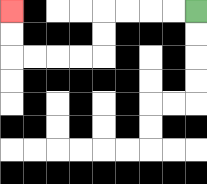{'start': '[8, 0]', 'end': '[0, 0]', 'path_directions': 'L,L,L,L,D,D,L,L,L,L,U,U', 'path_coordinates': '[[8, 0], [7, 0], [6, 0], [5, 0], [4, 0], [4, 1], [4, 2], [3, 2], [2, 2], [1, 2], [0, 2], [0, 1], [0, 0]]'}